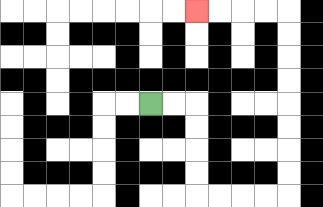{'start': '[6, 4]', 'end': '[8, 0]', 'path_directions': 'R,R,D,D,D,D,R,R,R,R,U,U,U,U,U,U,U,U,L,L,L,L', 'path_coordinates': '[[6, 4], [7, 4], [8, 4], [8, 5], [8, 6], [8, 7], [8, 8], [9, 8], [10, 8], [11, 8], [12, 8], [12, 7], [12, 6], [12, 5], [12, 4], [12, 3], [12, 2], [12, 1], [12, 0], [11, 0], [10, 0], [9, 0], [8, 0]]'}